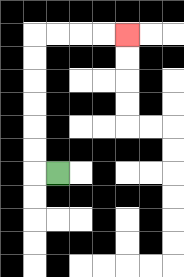{'start': '[2, 7]', 'end': '[5, 1]', 'path_directions': 'L,U,U,U,U,U,U,R,R,R,R', 'path_coordinates': '[[2, 7], [1, 7], [1, 6], [1, 5], [1, 4], [1, 3], [1, 2], [1, 1], [2, 1], [3, 1], [4, 1], [5, 1]]'}